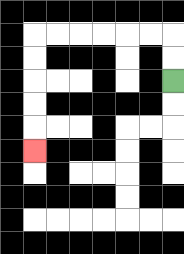{'start': '[7, 3]', 'end': '[1, 6]', 'path_directions': 'U,U,L,L,L,L,L,L,D,D,D,D,D', 'path_coordinates': '[[7, 3], [7, 2], [7, 1], [6, 1], [5, 1], [4, 1], [3, 1], [2, 1], [1, 1], [1, 2], [1, 3], [1, 4], [1, 5], [1, 6]]'}